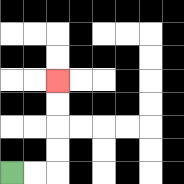{'start': '[0, 7]', 'end': '[2, 3]', 'path_directions': 'R,R,U,U,U,U', 'path_coordinates': '[[0, 7], [1, 7], [2, 7], [2, 6], [2, 5], [2, 4], [2, 3]]'}